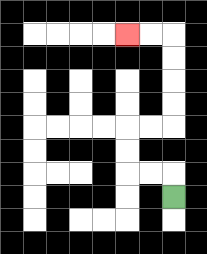{'start': '[7, 8]', 'end': '[5, 1]', 'path_directions': 'U,L,L,U,U,R,R,U,U,U,U,L,L', 'path_coordinates': '[[7, 8], [7, 7], [6, 7], [5, 7], [5, 6], [5, 5], [6, 5], [7, 5], [7, 4], [7, 3], [7, 2], [7, 1], [6, 1], [5, 1]]'}